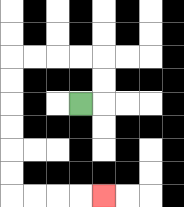{'start': '[3, 4]', 'end': '[4, 8]', 'path_directions': 'R,U,U,L,L,L,L,D,D,D,D,D,D,R,R,R,R', 'path_coordinates': '[[3, 4], [4, 4], [4, 3], [4, 2], [3, 2], [2, 2], [1, 2], [0, 2], [0, 3], [0, 4], [0, 5], [0, 6], [0, 7], [0, 8], [1, 8], [2, 8], [3, 8], [4, 8]]'}